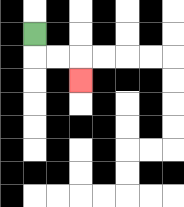{'start': '[1, 1]', 'end': '[3, 3]', 'path_directions': 'D,R,R,D', 'path_coordinates': '[[1, 1], [1, 2], [2, 2], [3, 2], [3, 3]]'}